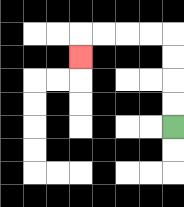{'start': '[7, 5]', 'end': '[3, 2]', 'path_directions': 'U,U,U,U,L,L,L,L,D', 'path_coordinates': '[[7, 5], [7, 4], [7, 3], [7, 2], [7, 1], [6, 1], [5, 1], [4, 1], [3, 1], [3, 2]]'}